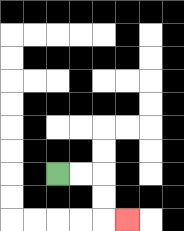{'start': '[2, 7]', 'end': '[5, 9]', 'path_directions': 'R,R,D,D,R', 'path_coordinates': '[[2, 7], [3, 7], [4, 7], [4, 8], [4, 9], [5, 9]]'}